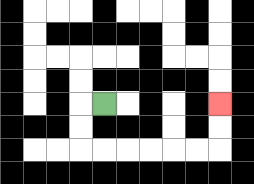{'start': '[4, 4]', 'end': '[9, 4]', 'path_directions': 'L,D,D,R,R,R,R,R,R,U,U', 'path_coordinates': '[[4, 4], [3, 4], [3, 5], [3, 6], [4, 6], [5, 6], [6, 6], [7, 6], [8, 6], [9, 6], [9, 5], [9, 4]]'}